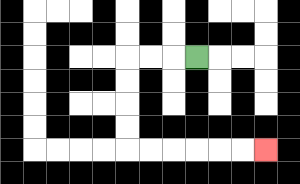{'start': '[8, 2]', 'end': '[11, 6]', 'path_directions': 'L,L,L,D,D,D,D,R,R,R,R,R,R', 'path_coordinates': '[[8, 2], [7, 2], [6, 2], [5, 2], [5, 3], [5, 4], [5, 5], [5, 6], [6, 6], [7, 6], [8, 6], [9, 6], [10, 6], [11, 6]]'}